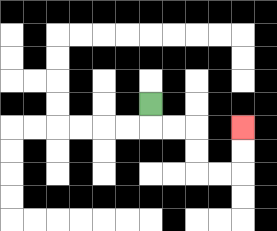{'start': '[6, 4]', 'end': '[10, 5]', 'path_directions': 'D,R,R,D,D,R,R,U,U', 'path_coordinates': '[[6, 4], [6, 5], [7, 5], [8, 5], [8, 6], [8, 7], [9, 7], [10, 7], [10, 6], [10, 5]]'}